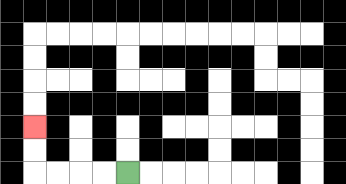{'start': '[5, 7]', 'end': '[1, 5]', 'path_directions': 'L,L,L,L,U,U', 'path_coordinates': '[[5, 7], [4, 7], [3, 7], [2, 7], [1, 7], [1, 6], [1, 5]]'}